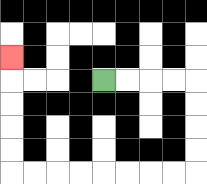{'start': '[4, 3]', 'end': '[0, 2]', 'path_directions': 'R,R,R,R,D,D,D,D,L,L,L,L,L,L,L,L,U,U,U,U,U', 'path_coordinates': '[[4, 3], [5, 3], [6, 3], [7, 3], [8, 3], [8, 4], [8, 5], [8, 6], [8, 7], [7, 7], [6, 7], [5, 7], [4, 7], [3, 7], [2, 7], [1, 7], [0, 7], [0, 6], [0, 5], [0, 4], [0, 3], [0, 2]]'}